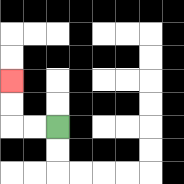{'start': '[2, 5]', 'end': '[0, 3]', 'path_directions': 'L,L,U,U', 'path_coordinates': '[[2, 5], [1, 5], [0, 5], [0, 4], [0, 3]]'}